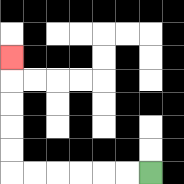{'start': '[6, 7]', 'end': '[0, 2]', 'path_directions': 'L,L,L,L,L,L,U,U,U,U,U', 'path_coordinates': '[[6, 7], [5, 7], [4, 7], [3, 7], [2, 7], [1, 7], [0, 7], [0, 6], [0, 5], [0, 4], [0, 3], [0, 2]]'}